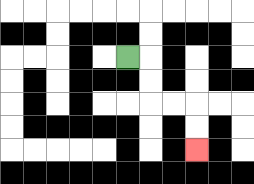{'start': '[5, 2]', 'end': '[8, 6]', 'path_directions': 'R,D,D,R,R,D,D', 'path_coordinates': '[[5, 2], [6, 2], [6, 3], [6, 4], [7, 4], [8, 4], [8, 5], [8, 6]]'}